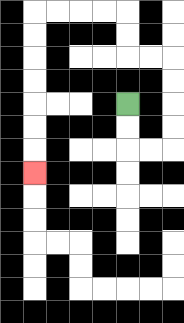{'start': '[5, 4]', 'end': '[1, 7]', 'path_directions': 'D,D,R,R,U,U,U,U,L,L,U,U,L,L,L,L,D,D,D,D,D,D,D', 'path_coordinates': '[[5, 4], [5, 5], [5, 6], [6, 6], [7, 6], [7, 5], [7, 4], [7, 3], [7, 2], [6, 2], [5, 2], [5, 1], [5, 0], [4, 0], [3, 0], [2, 0], [1, 0], [1, 1], [1, 2], [1, 3], [1, 4], [1, 5], [1, 6], [1, 7]]'}